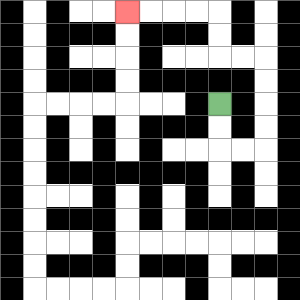{'start': '[9, 4]', 'end': '[5, 0]', 'path_directions': 'D,D,R,R,U,U,U,U,L,L,U,U,L,L,L,L', 'path_coordinates': '[[9, 4], [9, 5], [9, 6], [10, 6], [11, 6], [11, 5], [11, 4], [11, 3], [11, 2], [10, 2], [9, 2], [9, 1], [9, 0], [8, 0], [7, 0], [6, 0], [5, 0]]'}